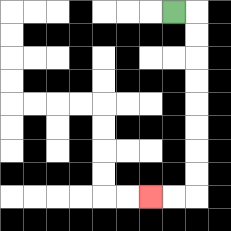{'start': '[7, 0]', 'end': '[6, 8]', 'path_directions': 'R,D,D,D,D,D,D,D,D,L,L', 'path_coordinates': '[[7, 0], [8, 0], [8, 1], [8, 2], [8, 3], [8, 4], [8, 5], [8, 6], [8, 7], [8, 8], [7, 8], [6, 8]]'}